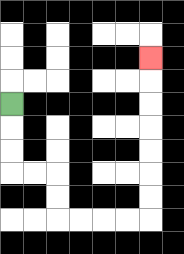{'start': '[0, 4]', 'end': '[6, 2]', 'path_directions': 'D,D,D,R,R,D,D,R,R,R,R,U,U,U,U,U,U,U', 'path_coordinates': '[[0, 4], [0, 5], [0, 6], [0, 7], [1, 7], [2, 7], [2, 8], [2, 9], [3, 9], [4, 9], [5, 9], [6, 9], [6, 8], [6, 7], [6, 6], [6, 5], [6, 4], [6, 3], [6, 2]]'}